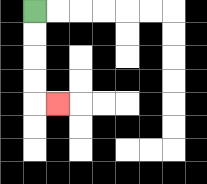{'start': '[1, 0]', 'end': '[2, 4]', 'path_directions': 'D,D,D,D,R', 'path_coordinates': '[[1, 0], [1, 1], [1, 2], [1, 3], [1, 4], [2, 4]]'}